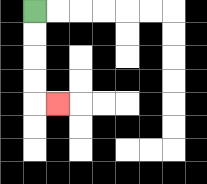{'start': '[1, 0]', 'end': '[2, 4]', 'path_directions': 'D,D,D,D,R', 'path_coordinates': '[[1, 0], [1, 1], [1, 2], [1, 3], [1, 4], [2, 4]]'}